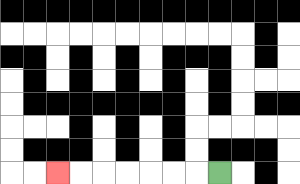{'start': '[9, 7]', 'end': '[2, 7]', 'path_directions': 'L,L,L,L,L,L,L', 'path_coordinates': '[[9, 7], [8, 7], [7, 7], [6, 7], [5, 7], [4, 7], [3, 7], [2, 7]]'}